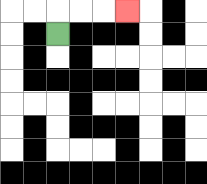{'start': '[2, 1]', 'end': '[5, 0]', 'path_directions': 'U,R,R,R', 'path_coordinates': '[[2, 1], [2, 0], [3, 0], [4, 0], [5, 0]]'}